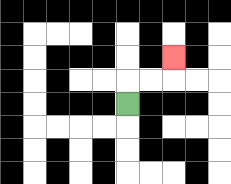{'start': '[5, 4]', 'end': '[7, 2]', 'path_directions': 'U,R,R,U', 'path_coordinates': '[[5, 4], [5, 3], [6, 3], [7, 3], [7, 2]]'}